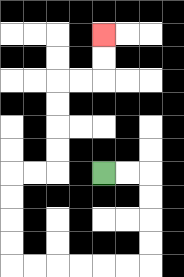{'start': '[4, 7]', 'end': '[4, 1]', 'path_directions': 'R,R,D,D,D,D,L,L,L,L,L,L,U,U,U,U,R,R,U,U,U,U,R,R,U,U', 'path_coordinates': '[[4, 7], [5, 7], [6, 7], [6, 8], [6, 9], [6, 10], [6, 11], [5, 11], [4, 11], [3, 11], [2, 11], [1, 11], [0, 11], [0, 10], [0, 9], [0, 8], [0, 7], [1, 7], [2, 7], [2, 6], [2, 5], [2, 4], [2, 3], [3, 3], [4, 3], [4, 2], [4, 1]]'}